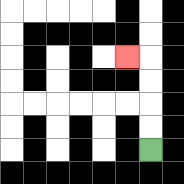{'start': '[6, 6]', 'end': '[5, 2]', 'path_directions': 'U,U,U,U,L', 'path_coordinates': '[[6, 6], [6, 5], [6, 4], [6, 3], [6, 2], [5, 2]]'}